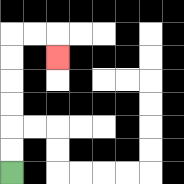{'start': '[0, 7]', 'end': '[2, 2]', 'path_directions': 'U,U,U,U,U,U,R,R,D', 'path_coordinates': '[[0, 7], [0, 6], [0, 5], [0, 4], [0, 3], [0, 2], [0, 1], [1, 1], [2, 1], [2, 2]]'}